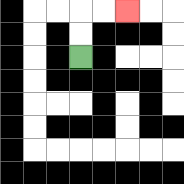{'start': '[3, 2]', 'end': '[5, 0]', 'path_directions': 'U,U,R,R', 'path_coordinates': '[[3, 2], [3, 1], [3, 0], [4, 0], [5, 0]]'}